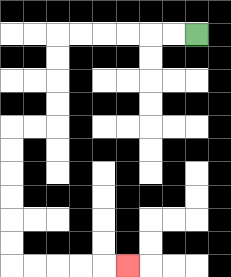{'start': '[8, 1]', 'end': '[5, 11]', 'path_directions': 'L,L,L,L,L,L,D,D,D,D,L,L,D,D,D,D,D,D,R,R,R,R,R', 'path_coordinates': '[[8, 1], [7, 1], [6, 1], [5, 1], [4, 1], [3, 1], [2, 1], [2, 2], [2, 3], [2, 4], [2, 5], [1, 5], [0, 5], [0, 6], [0, 7], [0, 8], [0, 9], [0, 10], [0, 11], [1, 11], [2, 11], [3, 11], [4, 11], [5, 11]]'}